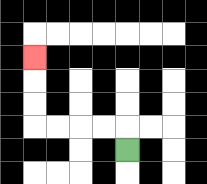{'start': '[5, 6]', 'end': '[1, 2]', 'path_directions': 'U,L,L,L,L,U,U,U', 'path_coordinates': '[[5, 6], [5, 5], [4, 5], [3, 5], [2, 5], [1, 5], [1, 4], [1, 3], [1, 2]]'}